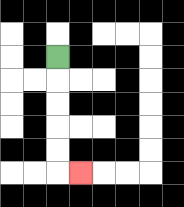{'start': '[2, 2]', 'end': '[3, 7]', 'path_directions': 'D,D,D,D,D,R', 'path_coordinates': '[[2, 2], [2, 3], [2, 4], [2, 5], [2, 6], [2, 7], [3, 7]]'}